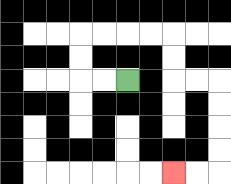{'start': '[5, 3]', 'end': '[7, 7]', 'path_directions': 'L,L,U,U,R,R,R,R,D,D,R,R,D,D,D,D,L,L', 'path_coordinates': '[[5, 3], [4, 3], [3, 3], [3, 2], [3, 1], [4, 1], [5, 1], [6, 1], [7, 1], [7, 2], [7, 3], [8, 3], [9, 3], [9, 4], [9, 5], [9, 6], [9, 7], [8, 7], [7, 7]]'}